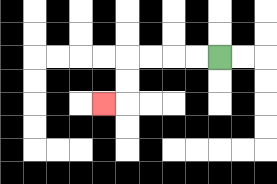{'start': '[9, 2]', 'end': '[4, 4]', 'path_directions': 'L,L,L,L,D,D,L', 'path_coordinates': '[[9, 2], [8, 2], [7, 2], [6, 2], [5, 2], [5, 3], [5, 4], [4, 4]]'}